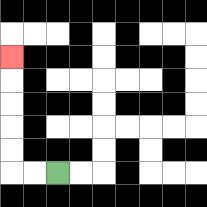{'start': '[2, 7]', 'end': '[0, 2]', 'path_directions': 'L,L,U,U,U,U,U', 'path_coordinates': '[[2, 7], [1, 7], [0, 7], [0, 6], [0, 5], [0, 4], [0, 3], [0, 2]]'}